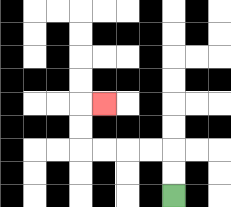{'start': '[7, 8]', 'end': '[4, 4]', 'path_directions': 'U,U,L,L,L,L,U,U,R', 'path_coordinates': '[[7, 8], [7, 7], [7, 6], [6, 6], [5, 6], [4, 6], [3, 6], [3, 5], [3, 4], [4, 4]]'}